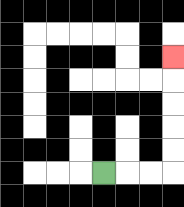{'start': '[4, 7]', 'end': '[7, 2]', 'path_directions': 'R,R,R,U,U,U,U,U', 'path_coordinates': '[[4, 7], [5, 7], [6, 7], [7, 7], [7, 6], [7, 5], [7, 4], [7, 3], [7, 2]]'}